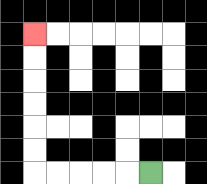{'start': '[6, 7]', 'end': '[1, 1]', 'path_directions': 'L,L,L,L,L,U,U,U,U,U,U', 'path_coordinates': '[[6, 7], [5, 7], [4, 7], [3, 7], [2, 7], [1, 7], [1, 6], [1, 5], [1, 4], [1, 3], [1, 2], [1, 1]]'}